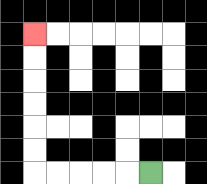{'start': '[6, 7]', 'end': '[1, 1]', 'path_directions': 'L,L,L,L,L,U,U,U,U,U,U', 'path_coordinates': '[[6, 7], [5, 7], [4, 7], [3, 7], [2, 7], [1, 7], [1, 6], [1, 5], [1, 4], [1, 3], [1, 2], [1, 1]]'}